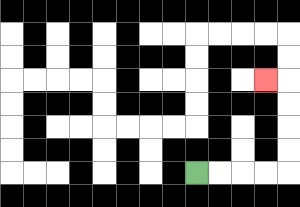{'start': '[8, 7]', 'end': '[11, 3]', 'path_directions': 'R,R,R,R,U,U,U,U,L', 'path_coordinates': '[[8, 7], [9, 7], [10, 7], [11, 7], [12, 7], [12, 6], [12, 5], [12, 4], [12, 3], [11, 3]]'}